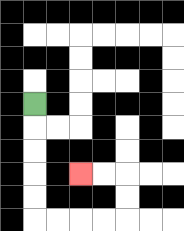{'start': '[1, 4]', 'end': '[3, 7]', 'path_directions': 'D,D,D,D,D,R,R,R,R,U,U,L,L', 'path_coordinates': '[[1, 4], [1, 5], [1, 6], [1, 7], [1, 8], [1, 9], [2, 9], [3, 9], [4, 9], [5, 9], [5, 8], [5, 7], [4, 7], [3, 7]]'}